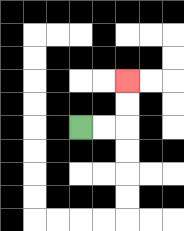{'start': '[3, 5]', 'end': '[5, 3]', 'path_directions': 'R,R,U,U', 'path_coordinates': '[[3, 5], [4, 5], [5, 5], [5, 4], [5, 3]]'}